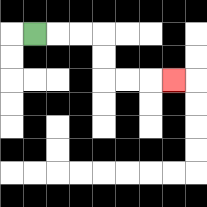{'start': '[1, 1]', 'end': '[7, 3]', 'path_directions': 'R,R,R,D,D,R,R,R', 'path_coordinates': '[[1, 1], [2, 1], [3, 1], [4, 1], [4, 2], [4, 3], [5, 3], [6, 3], [7, 3]]'}